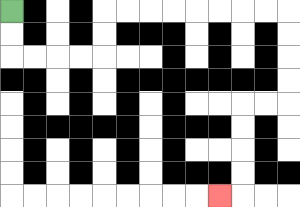{'start': '[0, 0]', 'end': '[9, 8]', 'path_directions': 'D,D,R,R,R,R,U,U,R,R,R,R,R,R,R,R,D,D,D,D,L,L,D,D,D,D,L', 'path_coordinates': '[[0, 0], [0, 1], [0, 2], [1, 2], [2, 2], [3, 2], [4, 2], [4, 1], [4, 0], [5, 0], [6, 0], [7, 0], [8, 0], [9, 0], [10, 0], [11, 0], [12, 0], [12, 1], [12, 2], [12, 3], [12, 4], [11, 4], [10, 4], [10, 5], [10, 6], [10, 7], [10, 8], [9, 8]]'}